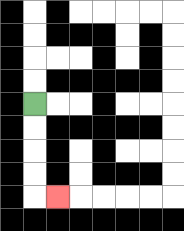{'start': '[1, 4]', 'end': '[2, 8]', 'path_directions': 'D,D,D,D,R', 'path_coordinates': '[[1, 4], [1, 5], [1, 6], [1, 7], [1, 8], [2, 8]]'}